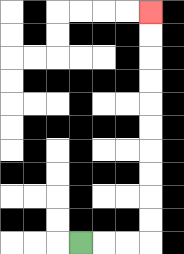{'start': '[3, 10]', 'end': '[6, 0]', 'path_directions': 'R,R,R,U,U,U,U,U,U,U,U,U,U', 'path_coordinates': '[[3, 10], [4, 10], [5, 10], [6, 10], [6, 9], [6, 8], [6, 7], [6, 6], [6, 5], [6, 4], [6, 3], [6, 2], [6, 1], [6, 0]]'}